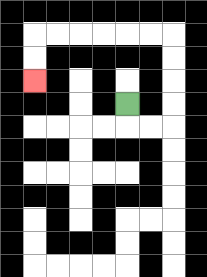{'start': '[5, 4]', 'end': '[1, 3]', 'path_directions': 'D,R,R,U,U,U,U,L,L,L,L,L,L,D,D', 'path_coordinates': '[[5, 4], [5, 5], [6, 5], [7, 5], [7, 4], [7, 3], [7, 2], [7, 1], [6, 1], [5, 1], [4, 1], [3, 1], [2, 1], [1, 1], [1, 2], [1, 3]]'}